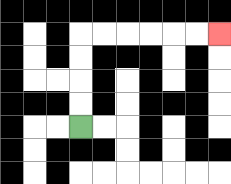{'start': '[3, 5]', 'end': '[9, 1]', 'path_directions': 'U,U,U,U,R,R,R,R,R,R', 'path_coordinates': '[[3, 5], [3, 4], [3, 3], [3, 2], [3, 1], [4, 1], [5, 1], [6, 1], [7, 1], [8, 1], [9, 1]]'}